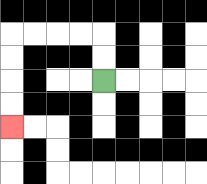{'start': '[4, 3]', 'end': '[0, 5]', 'path_directions': 'U,U,L,L,L,L,D,D,D,D', 'path_coordinates': '[[4, 3], [4, 2], [4, 1], [3, 1], [2, 1], [1, 1], [0, 1], [0, 2], [0, 3], [0, 4], [0, 5]]'}